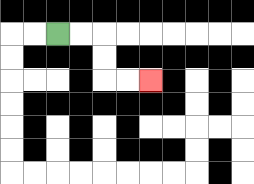{'start': '[2, 1]', 'end': '[6, 3]', 'path_directions': 'R,R,D,D,R,R', 'path_coordinates': '[[2, 1], [3, 1], [4, 1], [4, 2], [4, 3], [5, 3], [6, 3]]'}